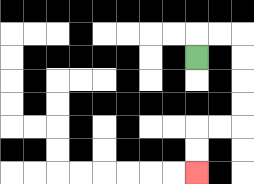{'start': '[8, 2]', 'end': '[8, 7]', 'path_directions': 'U,R,R,D,D,D,D,L,L,D,D', 'path_coordinates': '[[8, 2], [8, 1], [9, 1], [10, 1], [10, 2], [10, 3], [10, 4], [10, 5], [9, 5], [8, 5], [8, 6], [8, 7]]'}